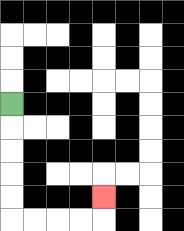{'start': '[0, 4]', 'end': '[4, 8]', 'path_directions': 'D,D,D,D,D,R,R,R,R,U', 'path_coordinates': '[[0, 4], [0, 5], [0, 6], [0, 7], [0, 8], [0, 9], [1, 9], [2, 9], [3, 9], [4, 9], [4, 8]]'}